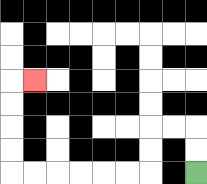{'start': '[8, 7]', 'end': '[1, 3]', 'path_directions': 'U,U,L,L,D,D,L,L,L,L,L,L,U,U,U,U,R', 'path_coordinates': '[[8, 7], [8, 6], [8, 5], [7, 5], [6, 5], [6, 6], [6, 7], [5, 7], [4, 7], [3, 7], [2, 7], [1, 7], [0, 7], [0, 6], [0, 5], [0, 4], [0, 3], [1, 3]]'}